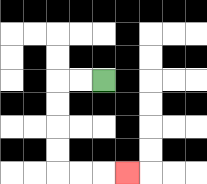{'start': '[4, 3]', 'end': '[5, 7]', 'path_directions': 'L,L,D,D,D,D,R,R,R', 'path_coordinates': '[[4, 3], [3, 3], [2, 3], [2, 4], [2, 5], [2, 6], [2, 7], [3, 7], [4, 7], [5, 7]]'}